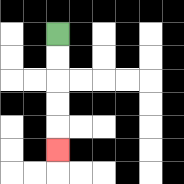{'start': '[2, 1]', 'end': '[2, 6]', 'path_directions': 'D,D,D,D,D', 'path_coordinates': '[[2, 1], [2, 2], [2, 3], [2, 4], [2, 5], [2, 6]]'}